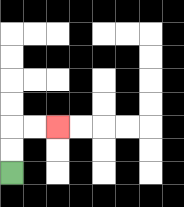{'start': '[0, 7]', 'end': '[2, 5]', 'path_directions': 'U,U,R,R', 'path_coordinates': '[[0, 7], [0, 6], [0, 5], [1, 5], [2, 5]]'}